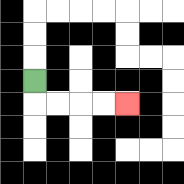{'start': '[1, 3]', 'end': '[5, 4]', 'path_directions': 'D,R,R,R,R', 'path_coordinates': '[[1, 3], [1, 4], [2, 4], [3, 4], [4, 4], [5, 4]]'}